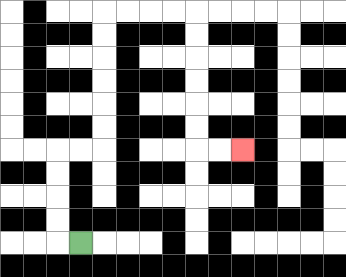{'start': '[3, 10]', 'end': '[10, 6]', 'path_directions': 'L,U,U,U,U,R,R,U,U,U,U,U,U,R,R,R,R,D,D,D,D,D,D,R,R', 'path_coordinates': '[[3, 10], [2, 10], [2, 9], [2, 8], [2, 7], [2, 6], [3, 6], [4, 6], [4, 5], [4, 4], [4, 3], [4, 2], [4, 1], [4, 0], [5, 0], [6, 0], [7, 0], [8, 0], [8, 1], [8, 2], [8, 3], [8, 4], [8, 5], [8, 6], [9, 6], [10, 6]]'}